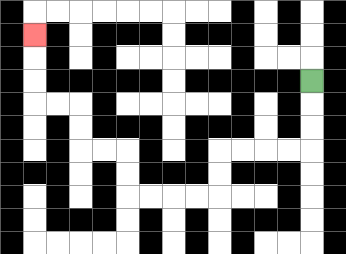{'start': '[13, 3]', 'end': '[1, 1]', 'path_directions': 'D,D,D,L,L,L,L,D,D,L,L,L,L,U,U,L,L,U,U,L,L,U,U,U', 'path_coordinates': '[[13, 3], [13, 4], [13, 5], [13, 6], [12, 6], [11, 6], [10, 6], [9, 6], [9, 7], [9, 8], [8, 8], [7, 8], [6, 8], [5, 8], [5, 7], [5, 6], [4, 6], [3, 6], [3, 5], [3, 4], [2, 4], [1, 4], [1, 3], [1, 2], [1, 1]]'}